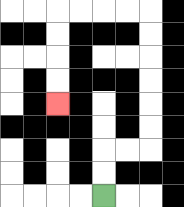{'start': '[4, 8]', 'end': '[2, 4]', 'path_directions': 'U,U,R,R,U,U,U,U,U,U,L,L,L,L,D,D,D,D', 'path_coordinates': '[[4, 8], [4, 7], [4, 6], [5, 6], [6, 6], [6, 5], [6, 4], [6, 3], [6, 2], [6, 1], [6, 0], [5, 0], [4, 0], [3, 0], [2, 0], [2, 1], [2, 2], [2, 3], [2, 4]]'}